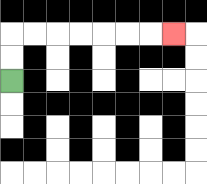{'start': '[0, 3]', 'end': '[7, 1]', 'path_directions': 'U,U,R,R,R,R,R,R,R', 'path_coordinates': '[[0, 3], [0, 2], [0, 1], [1, 1], [2, 1], [3, 1], [4, 1], [5, 1], [6, 1], [7, 1]]'}